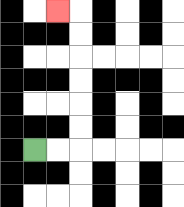{'start': '[1, 6]', 'end': '[2, 0]', 'path_directions': 'R,R,U,U,U,U,U,U,L', 'path_coordinates': '[[1, 6], [2, 6], [3, 6], [3, 5], [3, 4], [3, 3], [3, 2], [3, 1], [3, 0], [2, 0]]'}